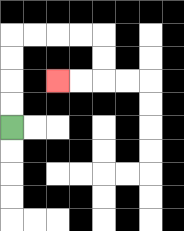{'start': '[0, 5]', 'end': '[2, 3]', 'path_directions': 'U,U,U,U,R,R,R,R,D,D,L,L', 'path_coordinates': '[[0, 5], [0, 4], [0, 3], [0, 2], [0, 1], [1, 1], [2, 1], [3, 1], [4, 1], [4, 2], [4, 3], [3, 3], [2, 3]]'}